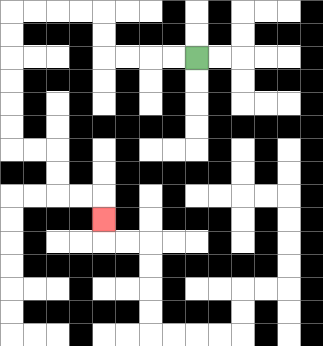{'start': '[8, 2]', 'end': '[4, 9]', 'path_directions': 'L,L,L,L,U,U,L,L,L,L,D,D,D,D,D,D,R,R,D,D,R,R,D', 'path_coordinates': '[[8, 2], [7, 2], [6, 2], [5, 2], [4, 2], [4, 1], [4, 0], [3, 0], [2, 0], [1, 0], [0, 0], [0, 1], [0, 2], [0, 3], [0, 4], [0, 5], [0, 6], [1, 6], [2, 6], [2, 7], [2, 8], [3, 8], [4, 8], [4, 9]]'}